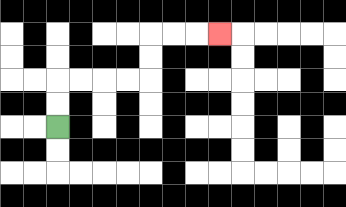{'start': '[2, 5]', 'end': '[9, 1]', 'path_directions': 'U,U,R,R,R,R,U,U,R,R,R', 'path_coordinates': '[[2, 5], [2, 4], [2, 3], [3, 3], [4, 3], [5, 3], [6, 3], [6, 2], [6, 1], [7, 1], [8, 1], [9, 1]]'}